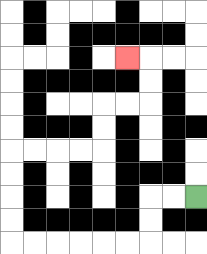{'start': '[8, 8]', 'end': '[5, 2]', 'path_directions': 'L,L,D,D,L,L,L,L,L,L,U,U,U,U,R,R,R,R,U,U,R,R,U,U,L', 'path_coordinates': '[[8, 8], [7, 8], [6, 8], [6, 9], [6, 10], [5, 10], [4, 10], [3, 10], [2, 10], [1, 10], [0, 10], [0, 9], [0, 8], [0, 7], [0, 6], [1, 6], [2, 6], [3, 6], [4, 6], [4, 5], [4, 4], [5, 4], [6, 4], [6, 3], [6, 2], [5, 2]]'}